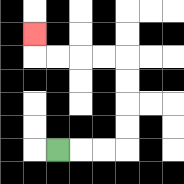{'start': '[2, 6]', 'end': '[1, 1]', 'path_directions': 'R,R,R,U,U,U,U,L,L,L,L,U', 'path_coordinates': '[[2, 6], [3, 6], [4, 6], [5, 6], [5, 5], [5, 4], [5, 3], [5, 2], [4, 2], [3, 2], [2, 2], [1, 2], [1, 1]]'}